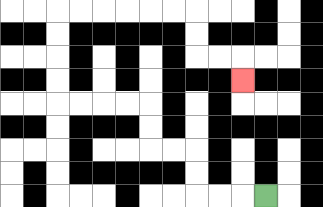{'start': '[11, 8]', 'end': '[10, 3]', 'path_directions': 'L,L,L,U,U,L,L,U,U,L,L,L,L,U,U,U,U,R,R,R,R,R,R,D,D,R,R,D', 'path_coordinates': '[[11, 8], [10, 8], [9, 8], [8, 8], [8, 7], [8, 6], [7, 6], [6, 6], [6, 5], [6, 4], [5, 4], [4, 4], [3, 4], [2, 4], [2, 3], [2, 2], [2, 1], [2, 0], [3, 0], [4, 0], [5, 0], [6, 0], [7, 0], [8, 0], [8, 1], [8, 2], [9, 2], [10, 2], [10, 3]]'}